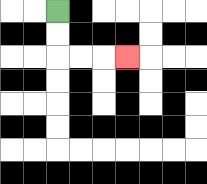{'start': '[2, 0]', 'end': '[5, 2]', 'path_directions': 'D,D,R,R,R', 'path_coordinates': '[[2, 0], [2, 1], [2, 2], [3, 2], [4, 2], [5, 2]]'}